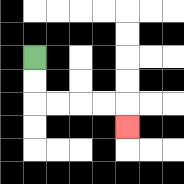{'start': '[1, 2]', 'end': '[5, 5]', 'path_directions': 'D,D,R,R,R,R,D', 'path_coordinates': '[[1, 2], [1, 3], [1, 4], [2, 4], [3, 4], [4, 4], [5, 4], [5, 5]]'}